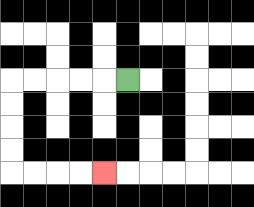{'start': '[5, 3]', 'end': '[4, 7]', 'path_directions': 'L,L,L,L,L,D,D,D,D,R,R,R,R', 'path_coordinates': '[[5, 3], [4, 3], [3, 3], [2, 3], [1, 3], [0, 3], [0, 4], [0, 5], [0, 6], [0, 7], [1, 7], [2, 7], [3, 7], [4, 7]]'}